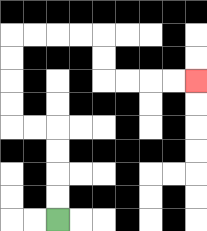{'start': '[2, 9]', 'end': '[8, 3]', 'path_directions': 'U,U,U,U,L,L,U,U,U,U,R,R,R,R,D,D,R,R,R,R', 'path_coordinates': '[[2, 9], [2, 8], [2, 7], [2, 6], [2, 5], [1, 5], [0, 5], [0, 4], [0, 3], [0, 2], [0, 1], [1, 1], [2, 1], [3, 1], [4, 1], [4, 2], [4, 3], [5, 3], [6, 3], [7, 3], [8, 3]]'}